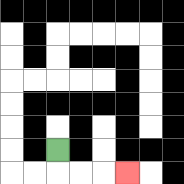{'start': '[2, 6]', 'end': '[5, 7]', 'path_directions': 'D,R,R,R', 'path_coordinates': '[[2, 6], [2, 7], [3, 7], [4, 7], [5, 7]]'}